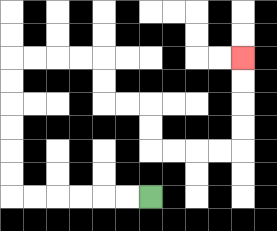{'start': '[6, 8]', 'end': '[10, 2]', 'path_directions': 'L,L,L,L,L,L,U,U,U,U,U,U,R,R,R,R,D,D,R,R,D,D,R,R,R,R,U,U,U,U', 'path_coordinates': '[[6, 8], [5, 8], [4, 8], [3, 8], [2, 8], [1, 8], [0, 8], [0, 7], [0, 6], [0, 5], [0, 4], [0, 3], [0, 2], [1, 2], [2, 2], [3, 2], [4, 2], [4, 3], [4, 4], [5, 4], [6, 4], [6, 5], [6, 6], [7, 6], [8, 6], [9, 6], [10, 6], [10, 5], [10, 4], [10, 3], [10, 2]]'}